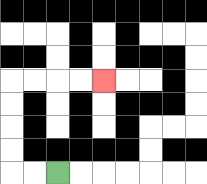{'start': '[2, 7]', 'end': '[4, 3]', 'path_directions': 'L,L,U,U,U,U,R,R,R,R', 'path_coordinates': '[[2, 7], [1, 7], [0, 7], [0, 6], [0, 5], [0, 4], [0, 3], [1, 3], [2, 3], [3, 3], [4, 3]]'}